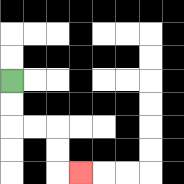{'start': '[0, 3]', 'end': '[3, 7]', 'path_directions': 'D,D,R,R,D,D,R', 'path_coordinates': '[[0, 3], [0, 4], [0, 5], [1, 5], [2, 5], [2, 6], [2, 7], [3, 7]]'}